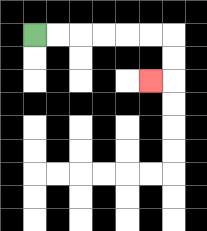{'start': '[1, 1]', 'end': '[6, 3]', 'path_directions': 'R,R,R,R,R,R,D,D,L', 'path_coordinates': '[[1, 1], [2, 1], [3, 1], [4, 1], [5, 1], [6, 1], [7, 1], [7, 2], [7, 3], [6, 3]]'}